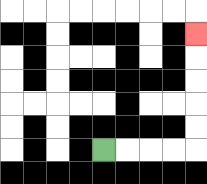{'start': '[4, 6]', 'end': '[8, 1]', 'path_directions': 'R,R,R,R,U,U,U,U,U', 'path_coordinates': '[[4, 6], [5, 6], [6, 6], [7, 6], [8, 6], [8, 5], [8, 4], [8, 3], [8, 2], [8, 1]]'}